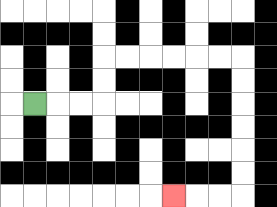{'start': '[1, 4]', 'end': '[7, 8]', 'path_directions': 'R,R,R,U,U,R,R,R,R,R,R,D,D,D,D,D,D,L,L,L', 'path_coordinates': '[[1, 4], [2, 4], [3, 4], [4, 4], [4, 3], [4, 2], [5, 2], [6, 2], [7, 2], [8, 2], [9, 2], [10, 2], [10, 3], [10, 4], [10, 5], [10, 6], [10, 7], [10, 8], [9, 8], [8, 8], [7, 8]]'}